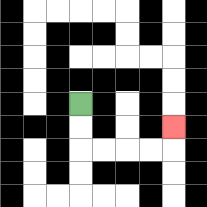{'start': '[3, 4]', 'end': '[7, 5]', 'path_directions': 'D,D,R,R,R,R,U', 'path_coordinates': '[[3, 4], [3, 5], [3, 6], [4, 6], [5, 6], [6, 6], [7, 6], [7, 5]]'}